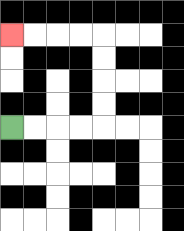{'start': '[0, 5]', 'end': '[0, 1]', 'path_directions': 'R,R,R,R,U,U,U,U,L,L,L,L', 'path_coordinates': '[[0, 5], [1, 5], [2, 5], [3, 5], [4, 5], [4, 4], [4, 3], [4, 2], [4, 1], [3, 1], [2, 1], [1, 1], [0, 1]]'}